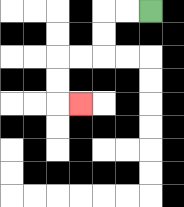{'start': '[6, 0]', 'end': '[3, 4]', 'path_directions': 'L,L,D,D,L,L,D,D,R', 'path_coordinates': '[[6, 0], [5, 0], [4, 0], [4, 1], [4, 2], [3, 2], [2, 2], [2, 3], [2, 4], [3, 4]]'}